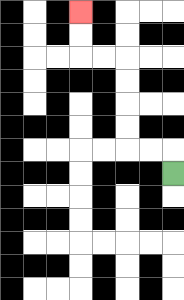{'start': '[7, 7]', 'end': '[3, 0]', 'path_directions': 'U,L,L,U,U,U,U,L,L,U,U', 'path_coordinates': '[[7, 7], [7, 6], [6, 6], [5, 6], [5, 5], [5, 4], [5, 3], [5, 2], [4, 2], [3, 2], [3, 1], [3, 0]]'}